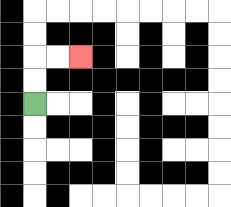{'start': '[1, 4]', 'end': '[3, 2]', 'path_directions': 'U,U,R,R', 'path_coordinates': '[[1, 4], [1, 3], [1, 2], [2, 2], [3, 2]]'}